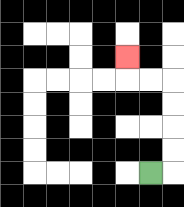{'start': '[6, 7]', 'end': '[5, 2]', 'path_directions': 'R,U,U,U,U,L,L,U', 'path_coordinates': '[[6, 7], [7, 7], [7, 6], [7, 5], [7, 4], [7, 3], [6, 3], [5, 3], [5, 2]]'}